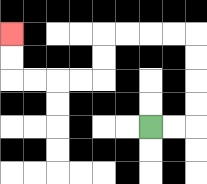{'start': '[6, 5]', 'end': '[0, 1]', 'path_directions': 'R,R,U,U,U,U,L,L,L,L,D,D,L,L,L,L,U,U', 'path_coordinates': '[[6, 5], [7, 5], [8, 5], [8, 4], [8, 3], [8, 2], [8, 1], [7, 1], [6, 1], [5, 1], [4, 1], [4, 2], [4, 3], [3, 3], [2, 3], [1, 3], [0, 3], [0, 2], [0, 1]]'}